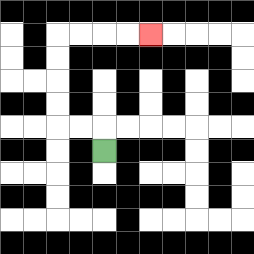{'start': '[4, 6]', 'end': '[6, 1]', 'path_directions': 'U,L,L,U,U,U,U,R,R,R,R', 'path_coordinates': '[[4, 6], [4, 5], [3, 5], [2, 5], [2, 4], [2, 3], [2, 2], [2, 1], [3, 1], [4, 1], [5, 1], [6, 1]]'}